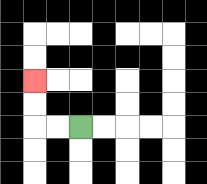{'start': '[3, 5]', 'end': '[1, 3]', 'path_directions': 'L,L,U,U', 'path_coordinates': '[[3, 5], [2, 5], [1, 5], [1, 4], [1, 3]]'}